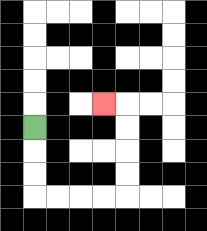{'start': '[1, 5]', 'end': '[4, 4]', 'path_directions': 'D,D,D,R,R,R,R,U,U,U,U,L', 'path_coordinates': '[[1, 5], [1, 6], [1, 7], [1, 8], [2, 8], [3, 8], [4, 8], [5, 8], [5, 7], [5, 6], [5, 5], [5, 4], [4, 4]]'}